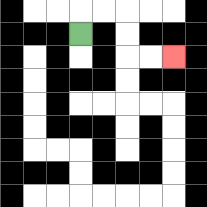{'start': '[3, 1]', 'end': '[7, 2]', 'path_directions': 'U,R,R,D,D,R,R', 'path_coordinates': '[[3, 1], [3, 0], [4, 0], [5, 0], [5, 1], [5, 2], [6, 2], [7, 2]]'}